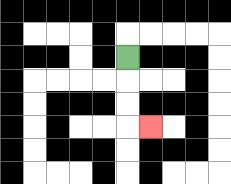{'start': '[5, 2]', 'end': '[6, 5]', 'path_directions': 'D,D,D,R', 'path_coordinates': '[[5, 2], [5, 3], [5, 4], [5, 5], [6, 5]]'}